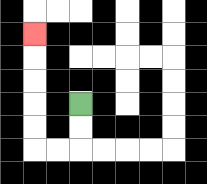{'start': '[3, 4]', 'end': '[1, 1]', 'path_directions': 'D,D,L,L,U,U,U,U,U', 'path_coordinates': '[[3, 4], [3, 5], [3, 6], [2, 6], [1, 6], [1, 5], [1, 4], [1, 3], [1, 2], [1, 1]]'}